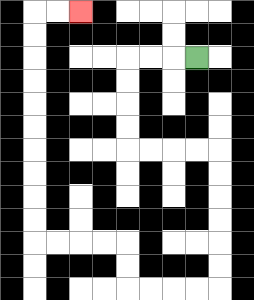{'start': '[8, 2]', 'end': '[3, 0]', 'path_directions': 'L,L,L,D,D,D,D,R,R,R,R,D,D,D,D,D,D,L,L,L,L,U,U,L,L,L,L,U,U,U,U,U,U,U,U,U,U,R,R', 'path_coordinates': '[[8, 2], [7, 2], [6, 2], [5, 2], [5, 3], [5, 4], [5, 5], [5, 6], [6, 6], [7, 6], [8, 6], [9, 6], [9, 7], [9, 8], [9, 9], [9, 10], [9, 11], [9, 12], [8, 12], [7, 12], [6, 12], [5, 12], [5, 11], [5, 10], [4, 10], [3, 10], [2, 10], [1, 10], [1, 9], [1, 8], [1, 7], [1, 6], [1, 5], [1, 4], [1, 3], [1, 2], [1, 1], [1, 0], [2, 0], [3, 0]]'}